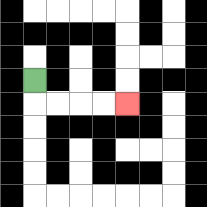{'start': '[1, 3]', 'end': '[5, 4]', 'path_directions': 'D,R,R,R,R', 'path_coordinates': '[[1, 3], [1, 4], [2, 4], [3, 4], [4, 4], [5, 4]]'}